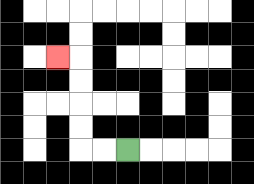{'start': '[5, 6]', 'end': '[2, 2]', 'path_directions': 'L,L,U,U,U,U,L', 'path_coordinates': '[[5, 6], [4, 6], [3, 6], [3, 5], [3, 4], [3, 3], [3, 2], [2, 2]]'}